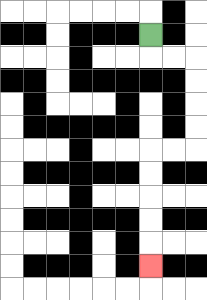{'start': '[6, 1]', 'end': '[6, 11]', 'path_directions': 'D,R,R,D,D,D,D,L,L,D,D,D,D,D', 'path_coordinates': '[[6, 1], [6, 2], [7, 2], [8, 2], [8, 3], [8, 4], [8, 5], [8, 6], [7, 6], [6, 6], [6, 7], [6, 8], [6, 9], [6, 10], [6, 11]]'}